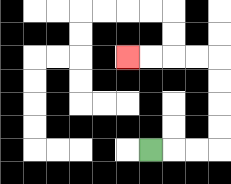{'start': '[6, 6]', 'end': '[5, 2]', 'path_directions': 'R,R,R,U,U,U,U,L,L,L,L', 'path_coordinates': '[[6, 6], [7, 6], [8, 6], [9, 6], [9, 5], [9, 4], [9, 3], [9, 2], [8, 2], [7, 2], [6, 2], [5, 2]]'}